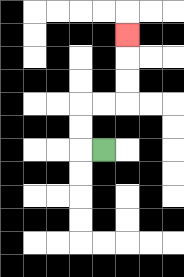{'start': '[4, 6]', 'end': '[5, 1]', 'path_directions': 'L,U,U,R,R,U,U,U', 'path_coordinates': '[[4, 6], [3, 6], [3, 5], [3, 4], [4, 4], [5, 4], [5, 3], [5, 2], [5, 1]]'}